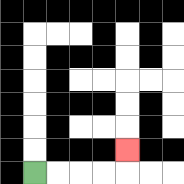{'start': '[1, 7]', 'end': '[5, 6]', 'path_directions': 'R,R,R,R,U', 'path_coordinates': '[[1, 7], [2, 7], [3, 7], [4, 7], [5, 7], [5, 6]]'}